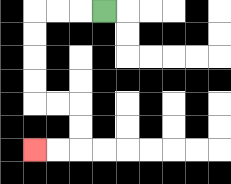{'start': '[4, 0]', 'end': '[1, 6]', 'path_directions': 'L,L,L,D,D,D,D,R,R,D,D,L,L', 'path_coordinates': '[[4, 0], [3, 0], [2, 0], [1, 0], [1, 1], [1, 2], [1, 3], [1, 4], [2, 4], [3, 4], [3, 5], [3, 6], [2, 6], [1, 6]]'}